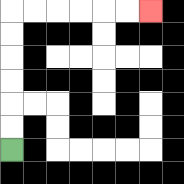{'start': '[0, 6]', 'end': '[6, 0]', 'path_directions': 'U,U,U,U,U,U,R,R,R,R,R,R', 'path_coordinates': '[[0, 6], [0, 5], [0, 4], [0, 3], [0, 2], [0, 1], [0, 0], [1, 0], [2, 0], [3, 0], [4, 0], [5, 0], [6, 0]]'}